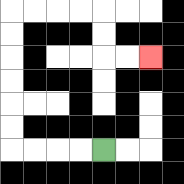{'start': '[4, 6]', 'end': '[6, 2]', 'path_directions': 'L,L,L,L,U,U,U,U,U,U,R,R,R,R,D,D,R,R', 'path_coordinates': '[[4, 6], [3, 6], [2, 6], [1, 6], [0, 6], [0, 5], [0, 4], [0, 3], [0, 2], [0, 1], [0, 0], [1, 0], [2, 0], [3, 0], [4, 0], [4, 1], [4, 2], [5, 2], [6, 2]]'}